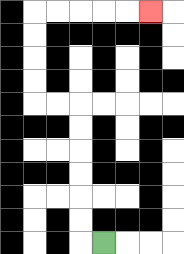{'start': '[4, 10]', 'end': '[6, 0]', 'path_directions': 'L,U,U,U,U,U,U,L,L,U,U,U,U,R,R,R,R,R', 'path_coordinates': '[[4, 10], [3, 10], [3, 9], [3, 8], [3, 7], [3, 6], [3, 5], [3, 4], [2, 4], [1, 4], [1, 3], [1, 2], [1, 1], [1, 0], [2, 0], [3, 0], [4, 0], [5, 0], [6, 0]]'}